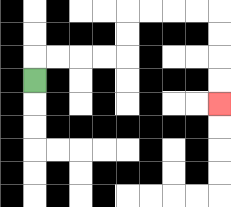{'start': '[1, 3]', 'end': '[9, 4]', 'path_directions': 'U,R,R,R,R,U,U,R,R,R,R,D,D,D,D', 'path_coordinates': '[[1, 3], [1, 2], [2, 2], [3, 2], [4, 2], [5, 2], [5, 1], [5, 0], [6, 0], [7, 0], [8, 0], [9, 0], [9, 1], [9, 2], [9, 3], [9, 4]]'}